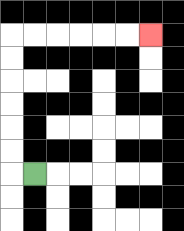{'start': '[1, 7]', 'end': '[6, 1]', 'path_directions': 'L,U,U,U,U,U,U,R,R,R,R,R,R', 'path_coordinates': '[[1, 7], [0, 7], [0, 6], [0, 5], [0, 4], [0, 3], [0, 2], [0, 1], [1, 1], [2, 1], [3, 1], [4, 1], [5, 1], [6, 1]]'}